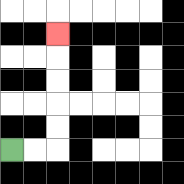{'start': '[0, 6]', 'end': '[2, 1]', 'path_directions': 'R,R,U,U,U,U,U', 'path_coordinates': '[[0, 6], [1, 6], [2, 6], [2, 5], [2, 4], [2, 3], [2, 2], [2, 1]]'}